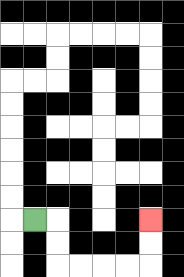{'start': '[1, 9]', 'end': '[6, 9]', 'path_directions': 'R,D,D,R,R,R,R,U,U', 'path_coordinates': '[[1, 9], [2, 9], [2, 10], [2, 11], [3, 11], [4, 11], [5, 11], [6, 11], [6, 10], [6, 9]]'}